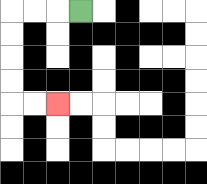{'start': '[3, 0]', 'end': '[2, 4]', 'path_directions': 'L,L,L,D,D,D,D,R,R', 'path_coordinates': '[[3, 0], [2, 0], [1, 0], [0, 0], [0, 1], [0, 2], [0, 3], [0, 4], [1, 4], [2, 4]]'}